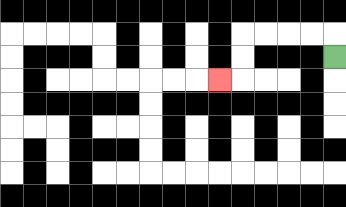{'start': '[14, 2]', 'end': '[9, 3]', 'path_directions': 'U,L,L,L,L,D,D,L', 'path_coordinates': '[[14, 2], [14, 1], [13, 1], [12, 1], [11, 1], [10, 1], [10, 2], [10, 3], [9, 3]]'}